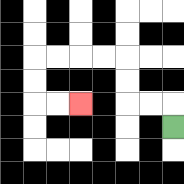{'start': '[7, 5]', 'end': '[3, 4]', 'path_directions': 'U,L,L,U,U,L,L,L,L,D,D,R,R', 'path_coordinates': '[[7, 5], [7, 4], [6, 4], [5, 4], [5, 3], [5, 2], [4, 2], [3, 2], [2, 2], [1, 2], [1, 3], [1, 4], [2, 4], [3, 4]]'}